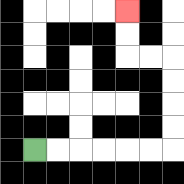{'start': '[1, 6]', 'end': '[5, 0]', 'path_directions': 'R,R,R,R,R,R,U,U,U,U,L,L,U,U', 'path_coordinates': '[[1, 6], [2, 6], [3, 6], [4, 6], [5, 6], [6, 6], [7, 6], [7, 5], [7, 4], [7, 3], [7, 2], [6, 2], [5, 2], [5, 1], [5, 0]]'}